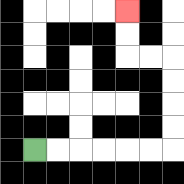{'start': '[1, 6]', 'end': '[5, 0]', 'path_directions': 'R,R,R,R,R,R,U,U,U,U,L,L,U,U', 'path_coordinates': '[[1, 6], [2, 6], [3, 6], [4, 6], [5, 6], [6, 6], [7, 6], [7, 5], [7, 4], [7, 3], [7, 2], [6, 2], [5, 2], [5, 1], [5, 0]]'}